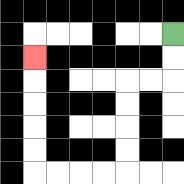{'start': '[7, 1]', 'end': '[1, 2]', 'path_directions': 'D,D,L,L,D,D,D,D,L,L,L,L,U,U,U,U,U', 'path_coordinates': '[[7, 1], [7, 2], [7, 3], [6, 3], [5, 3], [5, 4], [5, 5], [5, 6], [5, 7], [4, 7], [3, 7], [2, 7], [1, 7], [1, 6], [1, 5], [1, 4], [1, 3], [1, 2]]'}